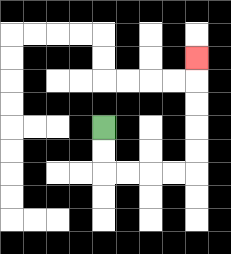{'start': '[4, 5]', 'end': '[8, 2]', 'path_directions': 'D,D,R,R,R,R,U,U,U,U,U', 'path_coordinates': '[[4, 5], [4, 6], [4, 7], [5, 7], [6, 7], [7, 7], [8, 7], [8, 6], [8, 5], [8, 4], [8, 3], [8, 2]]'}